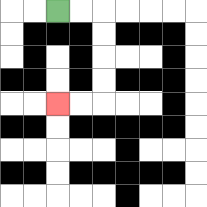{'start': '[2, 0]', 'end': '[2, 4]', 'path_directions': 'R,R,D,D,D,D,L,L', 'path_coordinates': '[[2, 0], [3, 0], [4, 0], [4, 1], [4, 2], [4, 3], [4, 4], [3, 4], [2, 4]]'}